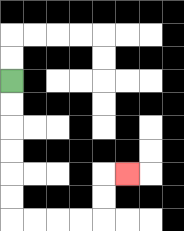{'start': '[0, 3]', 'end': '[5, 7]', 'path_directions': 'D,D,D,D,D,D,R,R,R,R,U,U,R', 'path_coordinates': '[[0, 3], [0, 4], [0, 5], [0, 6], [0, 7], [0, 8], [0, 9], [1, 9], [2, 9], [3, 9], [4, 9], [4, 8], [4, 7], [5, 7]]'}